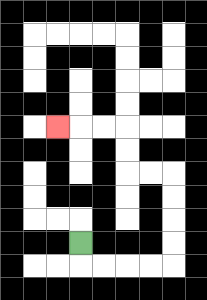{'start': '[3, 10]', 'end': '[2, 5]', 'path_directions': 'D,R,R,R,R,U,U,U,U,L,L,U,U,L,L,L', 'path_coordinates': '[[3, 10], [3, 11], [4, 11], [5, 11], [6, 11], [7, 11], [7, 10], [7, 9], [7, 8], [7, 7], [6, 7], [5, 7], [5, 6], [5, 5], [4, 5], [3, 5], [2, 5]]'}